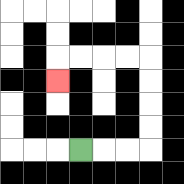{'start': '[3, 6]', 'end': '[2, 3]', 'path_directions': 'R,R,R,U,U,U,U,L,L,L,L,D', 'path_coordinates': '[[3, 6], [4, 6], [5, 6], [6, 6], [6, 5], [6, 4], [6, 3], [6, 2], [5, 2], [4, 2], [3, 2], [2, 2], [2, 3]]'}